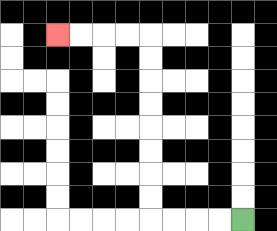{'start': '[10, 9]', 'end': '[2, 1]', 'path_directions': 'L,L,L,L,U,U,U,U,U,U,U,U,L,L,L,L', 'path_coordinates': '[[10, 9], [9, 9], [8, 9], [7, 9], [6, 9], [6, 8], [6, 7], [6, 6], [6, 5], [6, 4], [6, 3], [6, 2], [6, 1], [5, 1], [4, 1], [3, 1], [2, 1]]'}